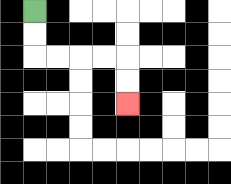{'start': '[1, 0]', 'end': '[5, 4]', 'path_directions': 'D,D,R,R,R,R,D,D', 'path_coordinates': '[[1, 0], [1, 1], [1, 2], [2, 2], [3, 2], [4, 2], [5, 2], [5, 3], [5, 4]]'}